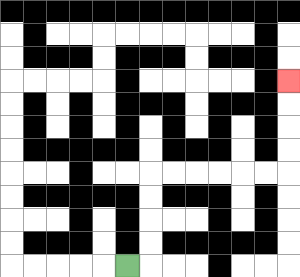{'start': '[5, 11]', 'end': '[12, 3]', 'path_directions': 'R,U,U,U,U,R,R,R,R,R,R,U,U,U,U', 'path_coordinates': '[[5, 11], [6, 11], [6, 10], [6, 9], [6, 8], [6, 7], [7, 7], [8, 7], [9, 7], [10, 7], [11, 7], [12, 7], [12, 6], [12, 5], [12, 4], [12, 3]]'}